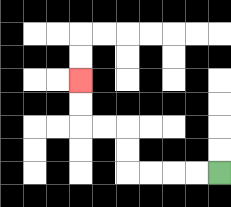{'start': '[9, 7]', 'end': '[3, 3]', 'path_directions': 'L,L,L,L,U,U,L,L,U,U', 'path_coordinates': '[[9, 7], [8, 7], [7, 7], [6, 7], [5, 7], [5, 6], [5, 5], [4, 5], [3, 5], [3, 4], [3, 3]]'}